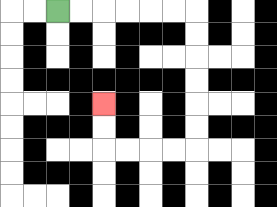{'start': '[2, 0]', 'end': '[4, 4]', 'path_directions': 'R,R,R,R,R,R,D,D,D,D,D,D,L,L,L,L,U,U', 'path_coordinates': '[[2, 0], [3, 0], [4, 0], [5, 0], [6, 0], [7, 0], [8, 0], [8, 1], [8, 2], [8, 3], [8, 4], [8, 5], [8, 6], [7, 6], [6, 6], [5, 6], [4, 6], [4, 5], [4, 4]]'}